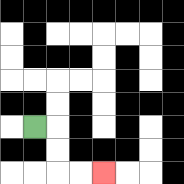{'start': '[1, 5]', 'end': '[4, 7]', 'path_directions': 'R,D,D,R,R', 'path_coordinates': '[[1, 5], [2, 5], [2, 6], [2, 7], [3, 7], [4, 7]]'}